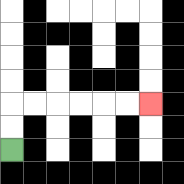{'start': '[0, 6]', 'end': '[6, 4]', 'path_directions': 'U,U,R,R,R,R,R,R', 'path_coordinates': '[[0, 6], [0, 5], [0, 4], [1, 4], [2, 4], [3, 4], [4, 4], [5, 4], [6, 4]]'}